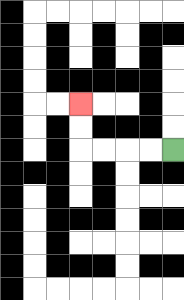{'start': '[7, 6]', 'end': '[3, 4]', 'path_directions': 'L,L,L,L,U,U', 'path_coordinates': '[[7, 6], [6, 6], [5, 6], [4, 6], [3, 6], [3, 5], [3, 4]]'}